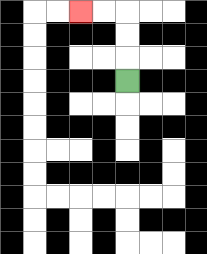{'start': '[5, 3]', 'end': '[3, 0]', 'path_directions': 'U,U,U,L,L', 'path_coordinates': '[[5, 3], [5, 2], [5, 1], [5, 0], [4, 0], [3, 0]]'}